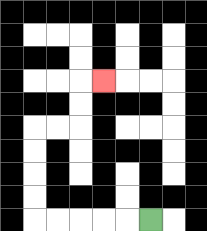{'start': '[6, 9]', 'end': '[4, 3]', 'path_directions': 'L,L,L,L,L,U,U,U,U,R,R,U,U,R', 'path_coordinates': '[[6, 9], [5, 9], [4, 9], [3, 9], [2, 9], [1, 9], [1, 8], [1, 7], [1, 6], [1, 5], [2, 5], [3, 5], [3, 4], [3, 3], [4, 3]]'}